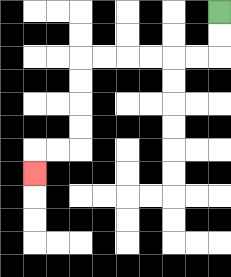{'start': '[9, 0]', 'end': '[1, 7]', 'path_directions': 'D,D,L,L,L,L,L,L,D,D,D,D,L,L,D', 'path_coordinates': '[[9, 0], [9, 1], [9, 2], [8, 2], [7, 2], [6, 2], [5, 2], [4, 2], [3, 2], [3, 3], [3, 4], [3, 5], [3, 6], [2, 6], [1, 6], [1, 7]]'}